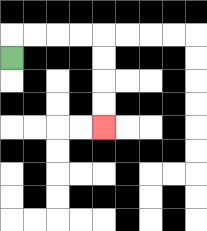{'start': '[0, 2]', 'end': '[4, 5]', 'path_directions': 'U,R,R,R,R,D,D,D,D', 'path_coordinates': '[[0, 2], [0, 1], [1, 1], [2, 1], [3, 1], [4, 1], [4, 2], [4, 3], [4, 4], [4, 5]]'}